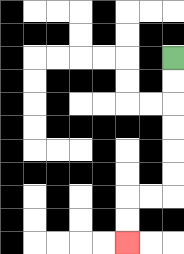{'start': '[7, 2]', 'end': '[5, 10]', 'path_directions': 'D,D,D,D,D,D,L,L,D,D', 'path_coordinates': '[[7, 2], [7, 3], [7, 4], [7, 5], [7, 6], [7, 7], [7, 8], [6, 8], [5, 8], [5, 9], [5, 10]]'}